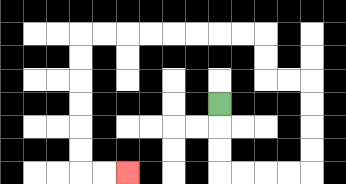{'start': '[9, 4]', 'end': '[5, 7]', 'path_directions': 'D,D,D,R,R,R,R,U,U,U,U,L,L,U,U,L,L,L,L,L,L,L,L,D,D,D,D,D,D,R,R', 'path_coordinates': '[[9, 4], [9, 5], [9, 6], [9, 7], [10, 7], [11, 7], [12, 7], [13, 7], [13, 6], [13, 5], [13, 4], [13, 3], [12, 3], [11, 3], [11, 2], [11, 1], [10, 1], [9, 1], [8, 1], [7, 1], [6, 1], [5, 1], [4, 1], [3, 1], [3, 2], [3, 3], [3, 4], [3, 5], [3, 6], [3, 7], [4, 7], [5, 7]]'}